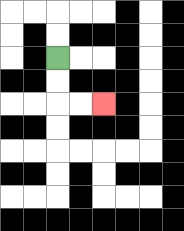{'start': '[2, 2]', 'end': '[4, 4]', 'path_directions': 'D,D,R,R', 'path_coordinates': '[[2, 2], [2, 3], [2, 4], [3, 4], [4, 4]]'}